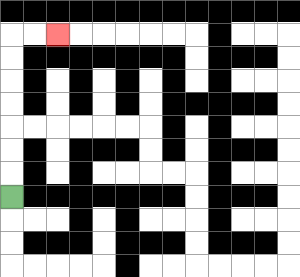{'start': '[0, 8]', 'end': '[2, 1]', 'path_directions': 'U,U,U,U,U,U,U,R,R', 'path_coordinates': '[[0, 8], [0, 7], [0, 6], [0, 5], [0, 4], [0, 3], [0, 2], [0, 1], [1, 1], [2, 1]]'}